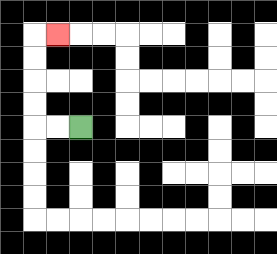{'start': '[3, 5]', 'end': '[2, 1]', 'path_directions': 'L,L,U,U,U,U,R', 'path_coordinates': '[[3, 5], [2, 5], [1, 5], [1, 4], [1, 3], [1, 2], [1, 1], [2, 1]]'}